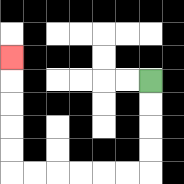{'start': '[6, 3]', 'end': '[0, 2]', 'path_directions': 'D,D,D,D,L,L,L,L,L,L,U,U,U,U,U', 'path_coordinates': '[[6, 3], [6, 4], [6, 5], [6, 6], [6, 7], [5, 7], [4, 7], [3, 7], [2, 7], [1, 7], [0, 7], [0, 6], [0, 5], [0, 4], [0, 3], [0, 2]]'}